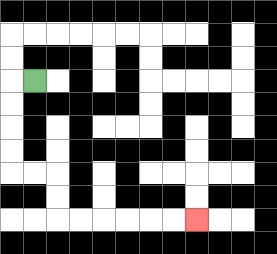{'start': '[1, 3]', 'end': '[8, 9]', 'path_directions': 'L,D,D,D,D,R,R,D,D,R,R,R,R,R,R', 'path_coordinates': '[[1, 3], [0, 3], [0, 4], [0, 5], [0, 6], [0, 7], [1, 7], [2, 7], [2, 8], [2, 9], [3, 9], [4, 9], [5, 9], [6, 9], [7, 9], [8, 9]]'}